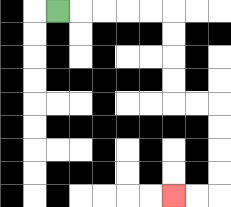{'start': '[2, 0]', 'end': '[7, 8]', 'path_directions': 'R,R,R,R,R,D,D,D,D,R,R,D,D,D,D,L,L', 'path_coordinates': '[[2, 0], [3, 0], [4, 0], [5, 0], [6, 0], [7, 0], [7, 1], [7, 2], [7, 3], [7, 4], [8, 4], [9, 4], [9, 5], [9, 6], [9, 7], [9, 8], [8, 8], [7, 8]]'}